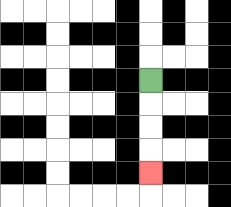{'start': '[6, 3]', 'end': '[6, 7]', 'path_directions': 'D,D,D,D', 'path_coordinates': '[[6, 3], [6, 4], [6, 5], [6, 6], [6, 7]]'}